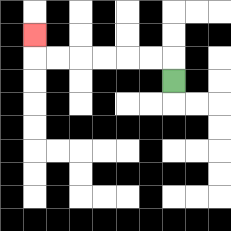{'start': '[7, 3]', 'end': '[1, 1]', 'path_directions': 'U,L,L,L,L,L,L,U', 'path_coordinates': '[[7, 3], [7, 2], [6, 2], [5, 2], [4, 2], [3, 2], [2, 2], [1, 2], [1, 1]]'}